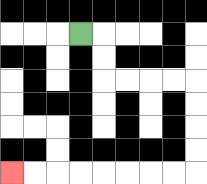{'start': '[3, 1]', 'end': '[0, 7]', 'path_directions': 'R,D,D,R,R,R,R,D,D,D,D,L,L,L,L,L,L,L,L', 'path_coordinates': '[[3, 1], [4, 1], [4, 2], [4, 3], [5, 3], [6, 3], [7, 3], [8, 3], [8, 4], [8, 5], [8, 6], [8, 7], [7, 7], [6, 7], [5, 7], [4, 7], [3, 7], [2, 7], [1, 7], [0, 7]]'}